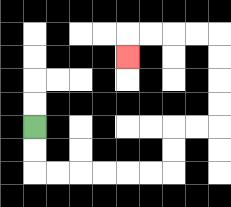{'start': '[1, 5]', 'end': '[5, 2]', 'path_directions': 'D,D,R,R,R,R,R,R,U,U,R,R,U,U,U,U,L,L,L,L,D', 'path_coordinates': '[[1, 5], [1, 6], [1, 7], [2, 7], [3, 7], [4, 7], [5, 7], [6, 7], [7, 7], [7, 6], [7, 5], [8, 5], [9, 5], [9, 4], [9, 3], [9, 2], [9, 1], [8, 1], [7, 1], [6, 1], [5, 1], [5, 2]]'}